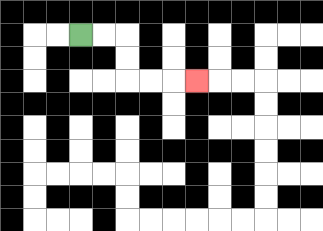{'start': '[3, 1]', 'end': '[8, 3]', 'path_directions': 'R,R,D,D,R,R,R', 'path_coordinates': '[[3, 1], [4, 1], [5, 1], [5, 2], [5, 3], [6, 3], [7, 3], [8, 3]]'}